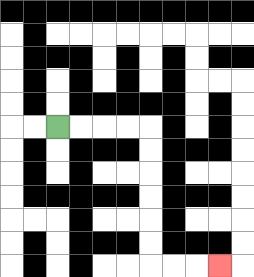{'start': '[2, 5]', 'end': '[9, 11]', 'path_directions': 'R,R,R,R,D,D,D,D,D,D,R,R,R', 'path_coordinates': '[[2, 5], [3, 5], [4, 5], [5, 5], [6, 5], [6, 6], [6, 7], [6, 8], [6, 9], [6, 10], [6, 11], [7, 11], [8, 11], [9, 11]]'}